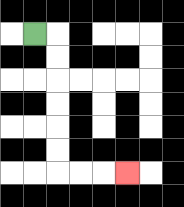{'start': '[1, 1]', 'end': '[5, 7]', 'path_directions': 'R,D,D,D,D,D,D,R,R,R', 'path_coordinates': '[[1, 1], [2, 1], [2, 2], [2, 3], [2, 4], [2, 5], [2, 6], [2, 7], [3, 7], [4, 7], [5, 7]]'}